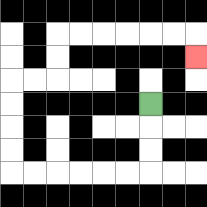{'start': '[6, 4]', 'end': '[8, 2]', 'path_directions': 'D,D,D,L,L,L,L,L,L,U,U,U,U,R,R,U,U,R,R,R,R,R,R,D', 'path_coordinates': '[[6, 4], [6, 5], [6, 6], [6, 7], [5, 7], [4, 7], [3, 7], [2, 7], [1, 7], [0, 7], [0, 6], [0, 5], [0, 4], [0, 3], [1, 3], [2, 3], [2, 2], [2, 1], [3, 1], [4, 1], [5, 1], [6, 1], [7, 1], [8, 1], [8, 2]]'}